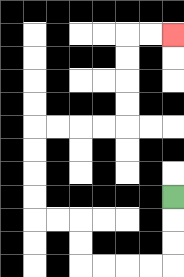{'start': '[7, 8]', 'end': '[7, 1]', 'path_directions': 'D,D,D,L,L,L,L,U,U,L,L,U,U,U,U,R,R,R,R,U,U,U,U,R,R', 'path_coordinates': '[[7, 8], [7, 9], [7, 10], [7, 11], [6, 11], [5, 11], [4, 11], [3, 11], [3, 10], [3, 9], [2, 9], [1, 9], [1, 8], [1, 7], [1, 6], [1, 5], [2, 5], [3, 5], [4, 5], [5, 5], [5, 4], [5, 3], [5, 2], [5, 1], [6, 1], [7, 1]]'}